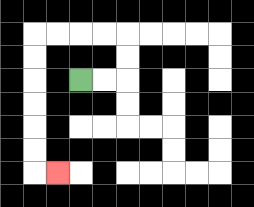{'start': '[3, 3]', 'end': '[2, 7]', 'path_directions': 'R,R,U,U,L,L,L,L,D,D,D,D,D,D,R', 'path_coordinates': '[[3, 3], [4, 3], [5, 3], [5, 2], [5, 1], [4, 1], [3, 1], [2, 1], [1, 1], [1, 2], [1, 3], [1, 4], [1, 5], [1, 6], [1, 7], [2, 7]]'}